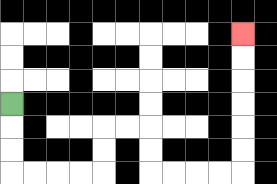{'start': '[0, 4]', 'end': '[10, 1]', 'path_directions': 'D,D,D,R,R,R,R,U,U,R,R,D,D,R,R,R,R,U,U,U,U,U,U', 'path_coordinates': '[[0, 4], [0, 5], [0, 6], [0, 7], [1, 7], [2, 7], [3, 7], [4, 7], [4, 6], [4, 5], [5, 5], [6, 5], [6, 6], [6, 7], [7, 7], [8, 7], [9, 7], [10, 7], [10, 6], [10, 5], [10, 4], [10, 3], [10, 2], [10, 1]]'}